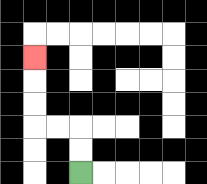{'start': '[3, 7]', 'end': '[1, 2]', 'path_directions': 'U,U,L,L,U,U,U', 'path_coordinates': '[[3, 7], [3, 6], [3, 5], [2, 5], [1, 5], [1, 4], [1, 3], [1, 2]]'}